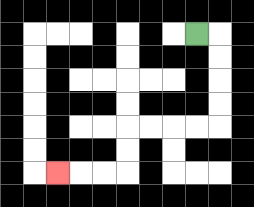{'start': '[8, 1]', 'end': '[2, 7]', 'path_directions': 'R,D,D,D,D,L,L,L,L,D,D,L,L,L', 'path_coordinates': '[[8, 1], [9, 1], [9, 2], [9, 3], [9, 4], [9, 5], [8, 5], [7, 5], [6, 5], [5, 5], [5, 6], [5, 7], [4, 7], [3, 7], [2, 7]]'}